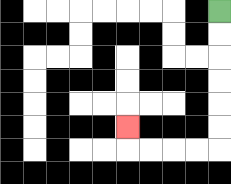{'start': '[9, 0]', 'end': '[5, 5]', 'path_directions': 'D,D,D,D,D,D,L,L,L,L,U', 'path_coordinates': '[[9, 0], [9, 1], [9, 2], [9, 3], [9, 4], [9, 5], [9, 6], [8, 6], [7, 6], [6, 6], [5, 6], [5, 5]]'}